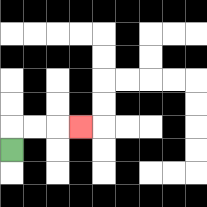{'start': '[0, 6]', 'end': '[3, 5]', 'path_directions': 'U,R,R,R', 'path_coordinates': '[[0, 6], [0, 5], [1, 5], [2, 5], [3, 5]]'}